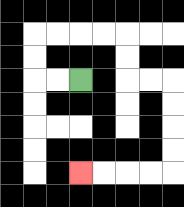{'start': '[3, 3]', 'end': '[3, 7]', 'path_directions': 'L,L,U,U,R,R,R,R,D,D,R,R,D,D,D,D,L,L,L,L', 'path_coordinates': '[[3, 3], [2, 3], [1, 3], [1, 2], [1, 1], [2, 1], [3, 1], [4, 1], [5, 1], [5, 2], [5, 3], [6, 3], [7, 3], [7, 4], [7, 5], [7, 6], [7, 7], [6, 7], [5, 7], [4, 7], [3, 7]]'}